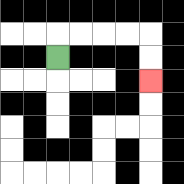{'start': '[2, 2]', 'end': '[6, 3]', 'path_directions': 'U,R,R,R,R,D,D', 'path_coordinates': '[[2, 2], [2, 1], [3, 1], [4, 1], [5, 1], [6, 1], [6, 2], [6, 3]]'}